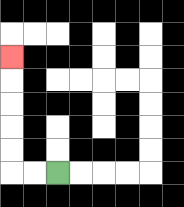{'start': '[2, 7]', 'end': '[0, 2]', 'path_directions': 'L,L,U,U,U,U,U', 'path_coordinates': '[[2, 7], [1, 7], [0, 7], [0, 6], [0, 5], [0, 4], [0, 3], [0, 2]]'}